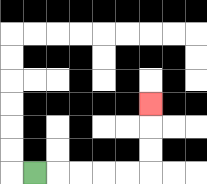{'start': '[1, 7]', 'end': '[6, 4]', 'path_directions': 'R,R,R,R,R,U,U,U', 'path_coordinates': '[[1, 7], [2, 7], [3, 7], [4, 7], [5, 7], [6, 7], [6, 6], [6, 5], [6, 4]]'}